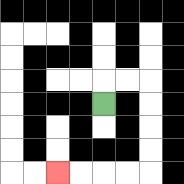{'start': '[4, 4]', 'end': '[2, 7]', 'path_directions': 'U,R,R,D,D,D,D,L,L,L,L', 'path_coordinates': '[[4, 4], [4, 3], [5, 3], [6, 3], [6, 4], [6, 5], [6, 6], [6, 7], [5, 7], [4, 7], [3, 7], [2, 7]]'}